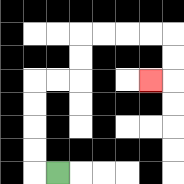{'start': '[2, 7]', 'end': '[6, 3]', 'path_directions': 'L,U,U,U,U,R,R,U,U,R,R,R,R,D,D,L', 'path_coordinates': '[[2, 7], [1, 7], [1, 6], [1, 5], [1, 4], [1, 3], [2, 3], [3, 3], [3, 2], [3, 1], [4, 1], [5, 1], [6, 1], [7, 1], [7, 2], [7, 3], [6, 3]]'}